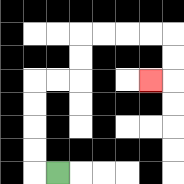{'start': '[2, 7]', 'end': '[6, 3]', 'path_directions': 'L,U,U,U,U,R,R,U,U,R,R,R,R,D,D,L', 'path_coordinates': '[[2, 7], [1, 7], [1, 6], [1, 5], [1, 4], [1, 3], [2, 3], [3, 3], [3, 2], [3, 1], [4, 1], [5, 1], [6, 1], [7, 1], [7, 2], [7, 3], [6, 3]]'}